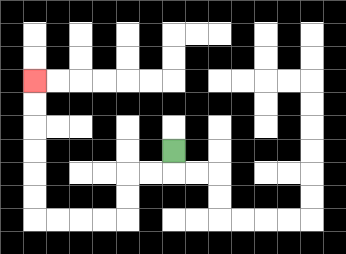{'start': '[7, 6]', 'end': '[1, 3]', 'path_directions': 'D,L,L,D,D,L,L,L,L,U,U,U,U,U,U', 'path_coordinates': '[[7, 6], [7, 7], [6, 7], [5, 7], [5, 8], [5, 9], [4, 9], [3, 9], [2, 9], [1, 9], [1, 8], [1, 7], [1, 6], [1, 5], [1, 4], [1, 3]]'}